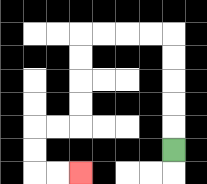{'start': '[7, 6]', 'end': '[3, 7]', 'path_directions': 'U,U,U,U,U,L,L,L,L,D,D,D,D,L,L,D,D,R,R', 'path_coordinates': '[[7, 6], [7, 5], [7, 4], [7, 3], [7, 2], [7, 1], [6, 1], [5, 1], [4, 1], [3, 1], [3, 2], [3, 3], [3, 4], [3, 5], [2, 5], [1, 5], [1, 6], [1, 7], [2, 7], [3, 7]]'}